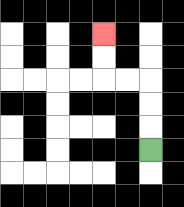{'start': '[6, 6]', 'end': '[4, 1]', 'path_directions': 'U,U,U,L,L,U,U', 'path_coordinates': '[[6, 6], [6, 5], [6, 4], [6, 3], [5, 3], [4, 3], [4, 2], [4, 1]]'}